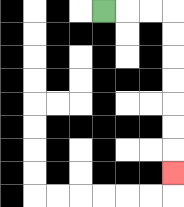{'start': '[4, 0]', 'end': '[7, 7]', 'path_directions': 'R,R,R,D,D,D,D,D,D,D', 'path_coordinates': '[[4, 0], [5, 0], [6, 0], [7, 0], [7, 1], [7, 2], [7, 3], [7, 4], [7, 5], [7, 6], [7, 7]]'}